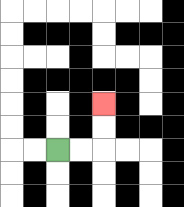{'start': '[2, 6]', 'end': '[4, 4]', 'path_directions': 'R,R,U,U', 'path_coordinates': '[[2, 6], [3, 6], [4, 6], [4, 5], [4, 4]]'}